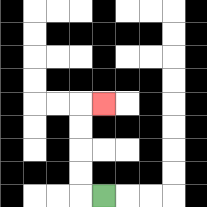{'start': '[4, 8]', 'end': '[4, 4]', 'path_directions': 'L,U,U,U,U,R', 'path_coordinates': '[[4, 8], [3, 8], [3, 7], [3, 6], [3, 5], [3, 4], [4, 4]]'}